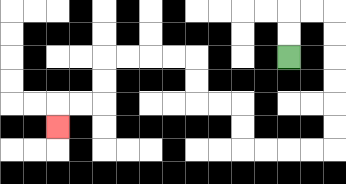{'start': '[12, 2]', 'end': '[2, 5]', 'path_directions': 'U,U,R,R,D,D,D,D,D,D,L,L,L,L,U,U,L,L,U,U,L,L,L,L,D,D,L,L,D', 'path_coordinates': '[[12, 2], [12, 1], [12, 0], [13, 0], [14, 0], [14, 1], [14, 2], [14, 3], [14, 4], [14, 5], [14, 6], [13, 6], [12, 6], [11, 6], [10, 6], [10, 5], [10, 4], [9, 4], [8, 4], [8, 3], [8, 2], [7, 2], [6, 2], [5, 2], [4, 2], [4, 3], [4, 4], [3, 4], [2, 4], [2, 5]]'}